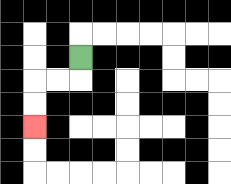{'start': '[3, 2]', 'end': '[1, 5]', 'path_directions': 'D,L,L,D,D', 'path_coordinates': '[[3, 2], [3, 3], [2, 3], [1, 3], [1, 4], [1, 5]]'}